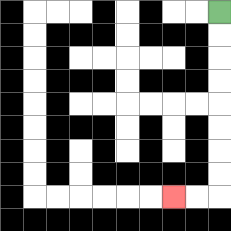{'start': '[9, 0]', 'end': '[7, 8]', 'path_directions': 'D,D,D,D,D,D,D,D,L,L', 'path_coordinates': '[[9, 0], [9, 1], [9, 2], [9, 3], [9, 4], [9, 5], [9, 6], [9, 7], [9, 8], [8, 8], [7, 8]]'}